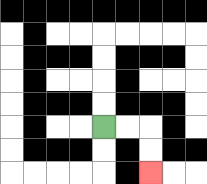{'start': '[4, 5]', 'end': '[6, 7]', 'path_directions': 'R,R,D,D', 'path_coordinates': '[[4, 5], [5, 5], [6, 5], [6, 6], [6, 7]]'}